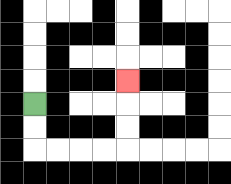{'start': '[1, 4]', 'end': '[5, 3]', 'path_directions': 'D,D,R,R,R,R,U,U,U', 'path_coordinates': '[[1, 4], [1, 5], [1, 6], [2, 6], [3, 6], [4, 6], [5, 6], [5, 5], [5, 4], [5, 3]]'}